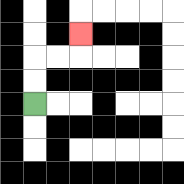{'start': '[1, 4]', 'end': '[3, 1]', 'path_directions': 'U,U,R,R,U', 'path_coordinates': '[[1, 4], [1, 3], [1, 2], [2, 2], [3, 2], [3, 1]]'}